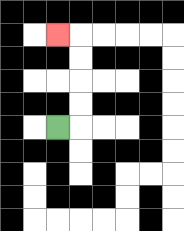{'start': '[2, 5]', 'end': '[2, 1]', 'path_directions': 'R,U,U,U,U,L', 'path_coordinates': '[[2, 5], [3, 5], [3, 4], [3, 3], [3, 2], [3, 1], [2, 1]]'}